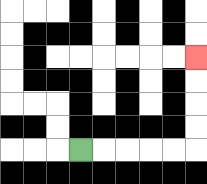{'start': '[3, 6]', 'end': '[8, 2]', 'path_directions': 'R,R,R,R,R,U,U,U,U', 'path_coordinates': '[[3, 6], [4, 6], [5, 6], [6, 6], [7, 6], [8, 6], [8, 5], [8, 4], [8, 3], [8, 2]]'}